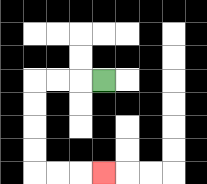{'start': '[4, 3]', 'end': '[4, 7]', 'path_directions': 'L,L,L,D,D,D,D,R,R,R', 'path_coordinates': '[[4, 3], [3, 3], [2, 3], [1, 3], [1, 4], [1, 5], [1, 6], [1, 7], [2, 7], [3, 7], [4, 7]]'}